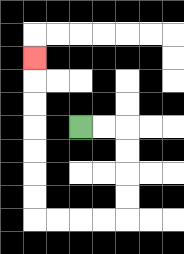{'start': '[3, 5]', 'end': '[1, 2]', 'path_directions': 'R,R,D,D,D,D,L,L,L,L,U,U,U,U,U,U,U', 'path_coordinates': '[[3, 5], [4, 5], [5, 5], [5, 6], [5, 7], [5, 8], [5, 9], [4, 9], [3, 9], [2, 9], [1, 9], [1, 8], [1, 7], [1, 6], [1, 5], [1, 4], [1, 3], [1, 2]]'}